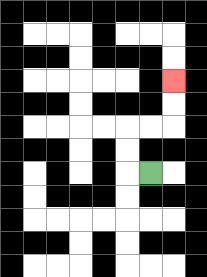{'start': '[6, 7]', 'end': '[7, 3]', 'path_directions': 'L,U,U,R,R,U,U', 'path_coordinates': '[[6, 7], [5, 7], [5, 6], [5, 5], [6, 5], [7, 5], [7, 4], [7, 3]]'}